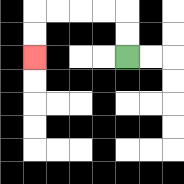{'start': '[5, 2]', 'end': '[1, 2]', 'path_directions': 'U,U,L,L,L,L,D,D', 'path_coordinates': '[[5, 2], [5, 1], [5, 0], [4, 0], [3, 0], [2, 0], [1, 0], [1, 1], [1, 2]]'}